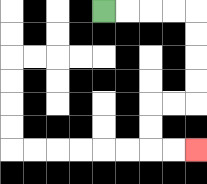{'start': '[4, 0]', 'end': '[8, 6]', 'path_directions': 'R,R,R,R,D,D,D,D,L,L,D,D,R,R', 'path_coordinates': '[[4, 0], [5, 0], [6, 0], [7, 0], [8, 0], [8, 1], [8, 2], [8, 3], [8, 4], [7, 4], [6, 4], [6, 5], [6, 6], [7, 6], [8, 6]]'}